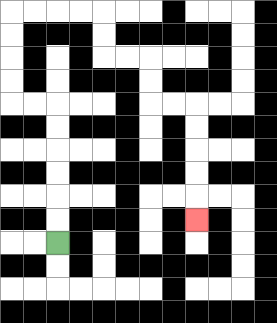{'start': '[2, 10]', 'end': '[8, 9]', 'path_directions': 'U,U,U,U,U,U,L,L,U,U,U,U,R,R,R,R,D,D,R,R,D,D,R,R,D,D,D,D,D', 'path_coordinates': '[[2, 10], [2, 9], [2, 8], [2, 7], [2, 6], [2, 5], [2, 4], [1, 4], [0, 4], [0, 3], [0, 2], [0, 1], [0, 0], [1, 0], [2, 0], [3, 0], [4, 0], [4, 1], [4, 2], [5, 2], [6, 2], [6, 3], [6, 4], [7, 4], [8, 4], [8, 5], [8, 6], [8, 7], [8, 8], [8, 9]]'}